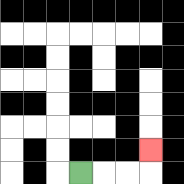{'start': '[3, 7]', 'end': '[6, 6]', 'path_directions': 'R,R,R,U', 'path_coordinates': '[[3, 7], [4, 7], [5, 7], [6, 7], [6, 6]]'}